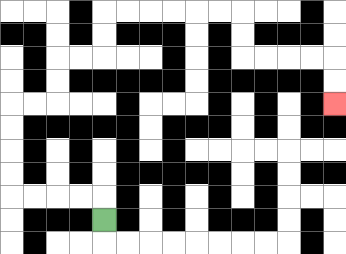{'start': '[4, 9]', 'end': '[14, 4]', 'path_directions': 'U,L,L,L,L,U,U,U,U,R,R,U,U,R,R,U,U,R,R,R,R,R,R,D,D,R,R,R,R,D,D', 'path_coordinates': '[[4, 9], [4, 8], [3, 8], [2, 8], [1, 8], [0, 8], [0, 7], [0, 6], [0, 5], [0, 4], [1, 4], [2, 4], [2, 3], [2, 2], [3, 2], [4, 2], [4, 1], [4, 0], [5, 0], [6, 0], [7, 0], [8, 0], [9, 0], [10, 0], [10, 1], [10, 2], [11, 2], [12, 2], [13, 2], [14, 2], [14, 3], [14, 4]]'}